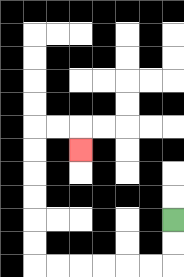{'start': '[7, 9]', 'end': '[3, 6]', 'path_directions': 'D,D,L,L,L,L,L,L,U,U,U,U,U,U,R,R,D', 'path_coordinates': '[[7, 9], [7, 10], [7, 11], [6, 11], [5, 11], [4, 11], [3, 11], [2, 11], [1, 11], [1, 10], [1, 9], [1, 8], [1, 7], [1, 6], [1, 5], [2, 5], [3, 5], [3, 6]]'}